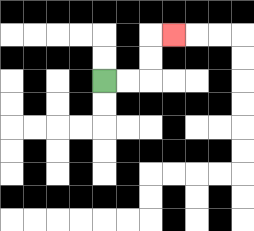{'start': '[4, 3]', 'end': '[7, 1]', 'path_directions': 'R,R,U,U,R', 'path_coordinates': '[[4, 3], [5, 3], [6, 3], [6, 2], [6, 1], [7, 1]]'}